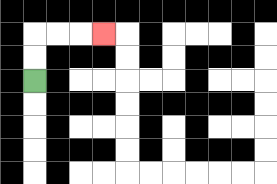{'start': '[1, 3]', 'end': '[4, 1]', 'path_directions': 'U,U,R,R,R', 'path_coordinates': '[[1, 3], [1, 2], [1, 1], [2, 1], [3, 1], [4, 1]]'}